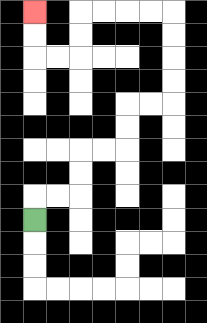{'start': '[1, 9]', 'end': '[1, 0]', 'path_directions': 'U,R,R,U,U,R,R,U,U,R,R,U,U,U,U,L,L,L,L,D,D,L,L,U,U', 'path_coordinates': '[[1, 9], [1, 8], [2, 8], [3, 8], [3, 7], [3, 6], [4, 6], [5, 6], [5, 5], [5, 4], [6, 4], [7, 4], [7, 3], [7, 2], [7, 1], [7, 0], [6, 0], [5, 0], [4, 0], [3, 0], [3, 1], [3, 2], [2, 2], [1, 2], [1, 1], [1, 0]]'}